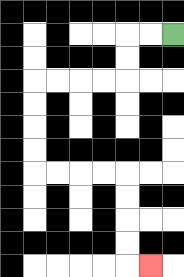{'start': '[7, 1]', 'end': '[6, 11]', 'path_directions': 'L,L,D,D,L,L,L,L,D,D,D,D,R,R,R,R,D,D,D,D,R', 'path_coordinates': '[[7, 1], [6, 1], [5, 1], [5, 2], [5, 3], [4, 3], [3, 3], [2, 3], [1, 3], [1, 4], [1, 5], [1, 6], [1, 7], [2, 7], [3, 7], [4, 7], [5, 7], [5, 8], [5, 9], [5, 10], [5, 11], [6, 11]]'}